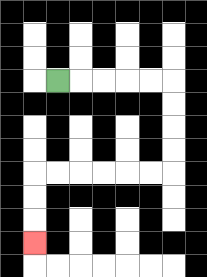{'start': '[2, 3]', 'end': '[1, 10]', 'path_directions': 'R,R,R,R,R,D,D,D,D,L,L,L,L,L,L,D,D,D', 'path_coordinates': '[[2, 3], [3, 3], [4, 3], [5, 3], [6, 3], [7, 3], [7, 4], [7, 5], [7, 6], [7, 7], [6, 7], [5, 7], [4, 7], [3, 7], [2, 7], [1, 7], [1, 8], [1, 9], [1, 10]]'}